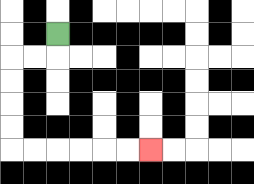{'start': '[2, 1]', 'end': '[6, 6]', 'path_directions': 'D,L,L,D,D,D,D,R,R,R,R,R,R', 'path_coordinates': '[[2, 1], [2, 2], [1, 2], [0, 2], [0, 3], [0, 4], [0, 5], [0, 6], [1, 6], [2, 6], [3, 6], [4, 6], [5, 6], [6, 6]]'}